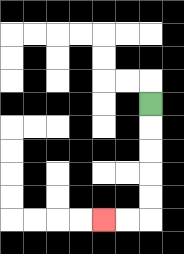{'start': '[6, 4]', 'end': '[4, 9]', 'path_directions': 'D,D,D,D,D,L,L', 'path_coordinates': '[[6, 4], [6, 5], [6, 6], [6, 7], [6, 8], [6, 9], [5, 9], [4, 9]]'}